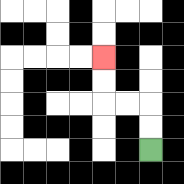{'start': '[6, 6]', 'end': '[4, 2]', 'path_directions': 'U,U,L,L,U,U', 'path_coordinates': '[[6, 6], [6, 5], [6, 4], [5, 4], [4, 4], [4, 3], [4, 2]]'}